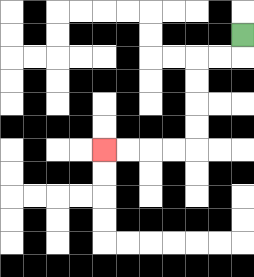{'start': '[10, 1]', 'end': '[4, 6]', 'path_directions': 'D,L,L,D,D,D,D,L,L,L,L', 'path_coordinates': '[[10, 1], [10, 2], [9, 2], [8, 2], [8, 3], [8, 4], [8, 5], [8, 6], [7, 6], [6, 6], [5, 6], [4, 6]]'}